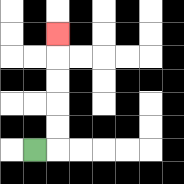{'start': '[1, 6]', 'end': '[2, 1]', 'path_directions': 'R,U,U,U,U,U', 'path_coordinates': '[[1, 6], [2, 6], [2, 5], [2, 4], [2, 3], [2, 2], [2, 1]]'}